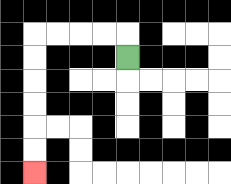{'start': '[5, 2]', 'end': '[1, 7]', 'path_directions': 'U,L,L,L,L,D,D,D,D,D,D', 'path_coordinates': '[[5, 2], [5, 1], [4, 1], [3, 1], [2, 1], [1, 1], [1, 2], [1, 3], [1, 4], [1, 5], [1, 6], [1, 7]]'}